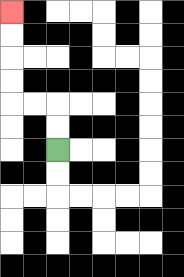{'start': '[2, 6]', 'end': '[0, 0]', 'path_directions': 'U,U,L,L,U,U,U,U', 'path_coordinates': '[[2, 6], [2, 5], [2, 4], [1, 4], [0, 4], [0, 3], [0, 2], [0, 1], [0, 0]]'}